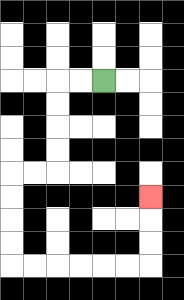{'start': '[4, 3]', 'end': '[6, 8]', 'path_directions': 'L,L,D,D,D,D,L,L,D,D,D,D,R,R,R,R,R,R,U,U,U', 'path_coordinates': '[[4, 3], [3, 3], [2, 3], [2, 4], [2, 5], [2, 6], [2, 7], [1, 7], [0, 7], [0, 8], [0, 9], [0, 10], [0, 11], [1, 11], [2, 11], [3, 11], [4, 11], [5, 11], [6, 11], [6, 10], [6, 9], [6, 8]]'}